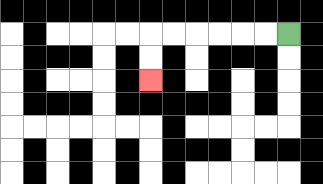{'start': '[12, 1]', 'end': '[6, 3]', 'path_directions': 'L,L,L,L,L,L,D,D', 'path_coordinates': '[[12, 1], [11, 1], [10, 1], [9, 1], [8, 1], [7, 1], [6, 1], [6, 2], [6, 3]]'}